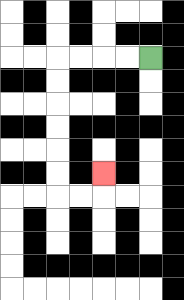{'start': '[6, 2]', 'end': '[4, 7]', 'path_directions': 'L,L,L,L,D,D,D,D,D,D,R,R,U', 'path_coordinates': '[[6, 2], [5, 2], [4, 2], [3, 2], [2, 2], [2, 3], [2, 4], [2, 5], [2, 6], [2, 7], [2, 8], [3, 8], [4, 8], [4, 7]]'}